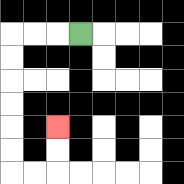{'start': '[3, 1]', 'end': '[2, 5]', 'path_directions': 'L,L,L,D,D,D,D,D,D,R,R,U,U', 'path_coordinates': '[[3, 1], [2, 1], [1, 1], [0, 1], [0, 2], [0, 3], [0, 4], [0, 5], [0, 6], [0, 7], [1, 7], [2, 7], [2, 6], [2, 5]]'}